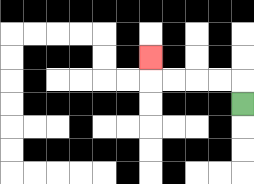{'start': '[10, 4]', 'end': '[6, 2]', 'path_directions': 'U,L,L,L,L,U', 'path_coordinates': '[[10, 4], [10, 3], [9, 3], [8, 3], [7, 3], [6, 3], [6, 2]]'}